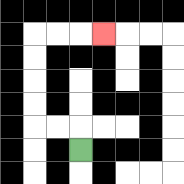{'start': '[3, 6]', 'end': '[4, 1]', 'path_directions': 'U,L,L,U,U,U,U,R,R,R', 'path_coordinates': '[[3, 6], [3, 5], [2, 5], [1, 5], [1, 4], [1, 3], [1, 2], [1, 1], [2, 1], [3, 1], [4, 1]]'}